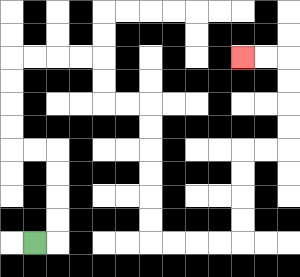{'start': '[1, 10]', 'end': '[10, 2]', 'path_directions': 'R,U,U,U,U,L,L,U,U,U,U,R,R,R,R,D,D,R,R,D,D,D,D,D,D,R,R,R,R,U,U,U,U,R,R,U,U,U,U,L,L', 'path_coordinates': '[[1, 10], [2, 10], [2, 9], [2, 8], [2, 7], [2, 6], [1, 6], [0, 6], [0, 5], [0, 4], [0, 3], [0, 2], [1, 2], [2, 2], [3, 2], [4, 2], [4, 3], [4, 4], [5, 4], [6, 4], [6, 5], [6, 6], [6, 7], [6, 8], [6, 9], [6, 10], [7, 10], [8, 10], [9, 10], [10, 10], [10, 9], [10, 8], [10, 7], [10, 6], [11, 6], [12, 6], [12, 5], [12, 4], [12, 3], [12, 2], [11, 2], [10, 2]]'}